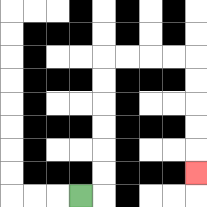{'start': '[3, 8]', 'end': '[8, 7]', 'path_directions': 'R,U,U,U,U,U,U,R,R,R,R,D,D,D,D,D', 'path_coordinates': '[[3, 8], [4, 8], [4, 7], [4, 6], [4, 5], [4, 4], [4, 3], [4, 2], [5, 2], [6, 2], [7, 2], [8, 2], [8, 3], [8, 4], [8, 5], [8, 6], [8, 7]]'}